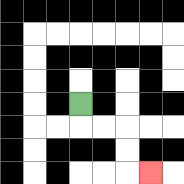{'start': '[3, 4]', 'end': '[6, 7]', 'path_directions': 'D,R,R,D,D,R', 'path_coordinates': '[[3, 4], [3, 5], [4, 5], [5, 5], [5, 6], [5, 7], [6, 7]]'}